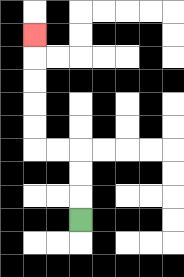{'start': '[3, 9]', 'end': '[1, 1]', 'path_directions': 'U,U,U,L,L,U,U,U,U,U', 'path_coordinates': '[[3, 9], [3, 8], [3, 7], [3, 6], [2, 6], [1, 6], [1, 5], [1, 4], [1, 3], [1, 2], [1, 1]]'}